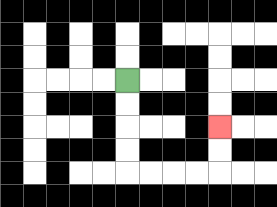{'start': '[5, 3]', 'end': '[9, 5]', 'path_directions': 'D,D,D,D,R,R,R,R,U,U', 'path_coordinates': '[[5, 3], [5, 4], [5, 5], [5, 6], [5, 7], [6, 7], [7, 7], [8, 7], [9, 7], [9, 6], [9, 5]]'}